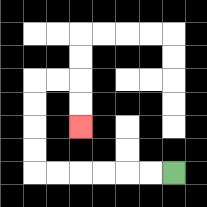{'start': '[7, 7]', 'end': '[3, 5]', 'path_directions': 'L,L,L,L,L,L,U,U,U,U,R,R,D,D', 'path_coordinates': '[[7, 7], [6, 7], [5, 7], [4, 7], [3, 7], [2, 7], [1, 7], [1, 6], [1, 5], [1, 4], [1, 3], [2, 3], [3, 3], [3, 4], [3, 5]]'}